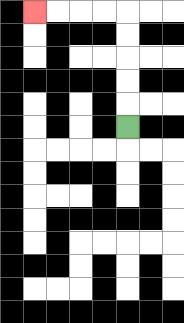{'start': '[5, 5]', 'end': '[1, 0]', 'path_directions': 'U,U,U,U,U,L,L,L,L', 'path_coordinates': '[[5, 5], [5, 4], [5, 3], [5, 2], [5, 1], [5, 0], [4, 0], [3, 0], [2, 0], [1, 0]]'}